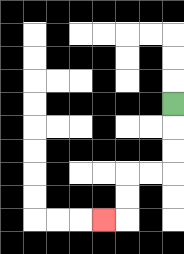{'start': '[7, 4]', 'end': '[4, 9]', 'path_directions': 'D,D,D,L,L,D,D,L', 'path_coordinates': '[[7, 4], [7, 5], [7, 6], [7, 7], [6, 7], [5, 7], [5, 8], [5, 9], [4, 9]]'}